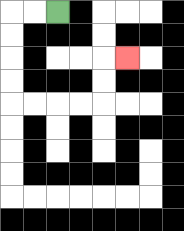{'start': '[2, 0]', 'end': '[5, 2]', 'path_directions': 'L,L,D,D,D,D,R,R,R,R,U,U,R', 'path_coordinates': '[[2, 0], [1, 0], [0, 0], [0, 1], [0, 2], [0, 3], [0, 4], [1, 4], [2, 4], [3, 4], [4, 4], [4, 3], [4, 2], [5, 2]]'}